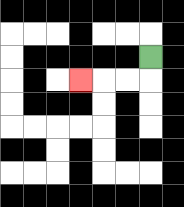{'start': '[6, 2]', 'end': '[3, 3]', 'path_directions': 'D,L,L,L', 'path_coordinates': '[[6, 2], [6, 3], [5, 3], [4, 3], [3, 3]]'}